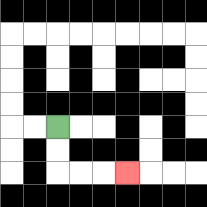{'start': '[2, 5]', 'end': '[5, 7]', 'path_directions': 'D,D,R,R,R', 'path_coordinates': '[[2, 5], [2, 6], [2, 7], [3, 7], [4, 7], [5, 7]]'}